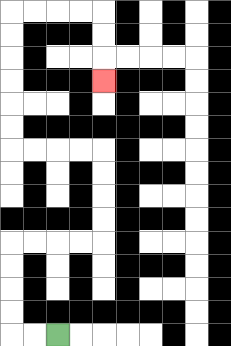{'start': '[2, 14]', 'end': '[4, 3]', 'path_directions': 'L,L,U,U,U,U,R,R,R,R,U,U,U,U,L,L,L,L,U,U,U,U,U,U,R,R,R,R,D,D,D', 'path_coordinates': '[[2, 14], [1, 14], [0, 14], [0, 13], [0, 12], [0, 11], [0, 10], [1, 10], [2, 10], [3, 10], [4, 10], [4, 9], [4, 8], [4, 7], [4, 6], [3, 6], [2, 6], [1, 6], [0, 6], [0, 5], [0, 4], [0, 3], [0, 2], [0, 1], [0, 0], [1, 0], [2, 0], [3, 0], [4, 0], [4, 1], [4, 2], [4, 3]]'}